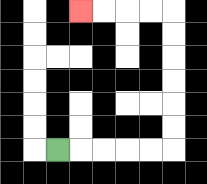{'start': '[2, 6]', 'end': '[3, 0]', 'path_directions': 'R,R,R,R,R,U,U,U,U,U,U,L,L,L,L', 'path_coordinates': '[[2, 6], [3, 6], [4, 6], [5, 6], [6, 6], [7, 6], [7, 5], [7, 4], [7, 3], [7, 2], [7, 1], [7, 0], [6, 0], [5, 0], [4, 0], [3, 0]]'}